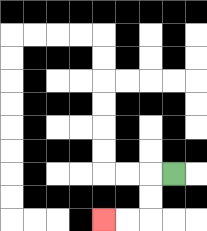{'start': '[7, 7]', 'end': '[4, 9]', 'path_directions': 'L,D,D,L,L', 'path_coordinates': '[[7, 7], [6, 7], [6, 8], [6, 9], [5, 9], [4, 9]]'}